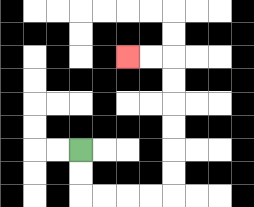{'start': '[3, 6]', 'end': '[5, 2]', 'path_directions': 'D,D,R,R,R,R,U,U,U,U,U,U,L,L', 'path_coordinates': '[[3, 6], [3, 7], [3, 8], [4, 8], [5, 8], [6, 8], [7, 8], [7, 7], [7, 6], [7, 5], [7, 4], [7, 3], [7, 2], [6, 2], [5, 2]]'}